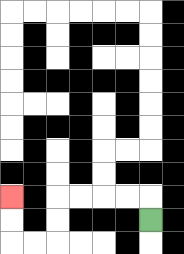{'start': '[6, 9]', 'end': '[0, 8]', 'path_directions': 'U,L,L,L,L,D,D,L,L,U,U', 'path_coordinates': '[[6, 9], [6, 8], [5, 8], [4, 8], [3, 8], [2, 8], [2, 9], [2, 10], [1, 10], [0, 10], [0, 9], [0, 8]]'}